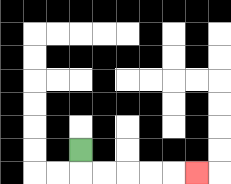{'start': '[3, 6]', 'end': '[8, 7]', 'path_directions': 'D,R,R,R,R,R', 'path_coordinates': '[[3, 6], [3, 7], [4, 7], [5, 7], [6, 7], [7, 7], [8, 7]]'}